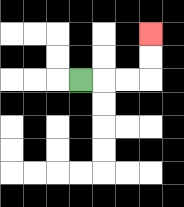{'start': '[3, 3]', 'end': '[6, 1]', 'path_directions': 'R,R,R,U,U', 'path_coordinates': '[[3, 3], [4, 3], [5, 3], [6, 3], [6, 2], [6, 1]]'}